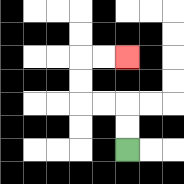{'start': '[5, 6]', 'end': '[5, 2]', 'path_directions': 'U,U,L,L,U,U,R,R', 'path_coordinates': '[[5, 6], [5, 5], [5, 4], [4, 4], [3, 4], [3, 3], [3, 2], [4, 2], [5, 2]]'}